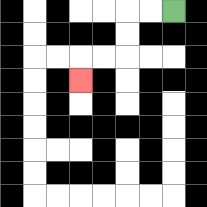{'start': '[7, 0]', 'end': '[3, 3]', 'path_directions': 'L,L,D,D,L,L,D', 'path_coordinates': '[[7, 0], [6, 0], [5, 0], [5, 1], [5, 2], [4, 2], [3, 2], [3, 3]]'}